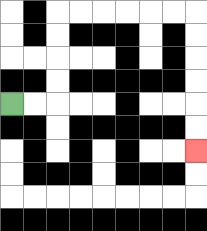{'start': '[0, 4]', 'end': '[8, 6]', 'path_directions': 'R,R,U,U,U,U,R,R,R,R,R,R,D,D,D,D,D,D', 'path_coordinates': '[[0, 4], [1, 4], [2, 4], [2, 3], [2, 2], [2, 1], [2, 0], [3, 0], [4, 0], [5, 0], [6, 0], [7, 0], [8, 0], [8, 1], [8, 2], [8, 3], [8, 4], [8, 5], [8, 6]]'}